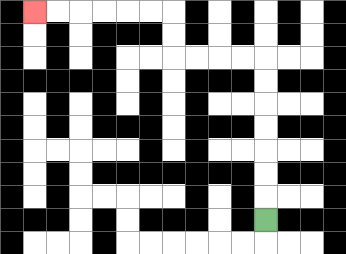{'start': '[11, 9]', 'end': '[1, 0]', 'path_directions': 'U,U,U,U,U,U,U,L,L,L,L,U,U,L,L,L,L,L,L', 'path_coordinates': '[[11, 9], [11, 8], [11, 7], [11, 6], [11, 5], [11, 4], [11, 3], [11, 2], [10, 2], [9, 2], [8, 2], [7, 2], [7, 1], [7, 0], [6, 0], [5, 0], [4, 0], [3, 0], [2, 0], [1, 0]]'}